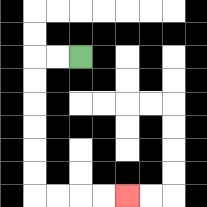{'start': '[3, 2]', 'end': '[5, 8]', 'path_directions': 'L,L,D,D,D,D,D,D,R,R,R,R', 'path_coordinates': '[[3, 2], [2, 2], [1, 2], [1, 3], [1, 4], [1, 5], [1, 6], [1, 7], [1, 8], [2, 8], [3, 8], [4, 8], [5, 8]]'}